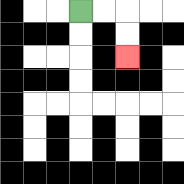{'start': '[3, 0]', 'end': '[5, 2]', 'path_directions': 'R,R,D,D', 'path_coordinates': '[[3, 0], [4, 0], [5, 0], [5, 1], [5, 2]]'}